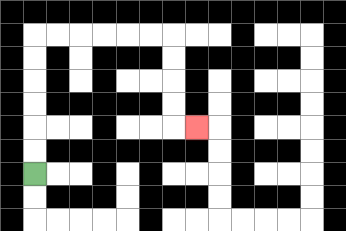{'start': '[1, 7]', 'end': '[8, 5]', 'path_directions': 'U,U,U,U,U,U,R,R,R,R,R,R,D,D,D,D,R', 'path_coordinates': '[[1, 7], [1, 6], [1, 5], [1, 4], [1, 3], [1, 2], [1, 1], [2, 1], [3, 1], [4, 1], [5, 1], [6, 1], [7, 1], [7, 2], [7, 3], [7, 4], [7, 5], [8, 5]]'}